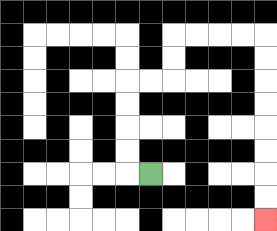{'start': '[6, 7]', 'end': '[11, 9]', 'path_directions': 'L,U,U,U,U,R,R,U,U,R,R,R,R,D,D,D,D,D,D,D,D', 'path_coordinates': '[[6, 7], [5, 7], [5, 6], [5, 5], [5, 4], [5, 3], [6, 3], [7, 3], [7, 2], [7, 1], [8, 1], [9, 1], [10, 1], [11, 1], [11, 2], [11, 3], [11, 4], [11, 5], [11, 6], [11, 7], [11, 8], [11, 9]]'}